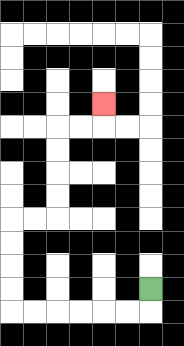{'start': '[6, 12]', 'end': '[4, 4]', 'path_directions': 'D,L,L,L,L,L,L,U,U,U,U,R,R,U,U,U,U,R,R,U', 'path_coordinates': '[[6, 12], [6, 13], [5, 13], [4, 13], [3, 13], [2, 13], [1, 13], [0, 13], [0, 12], [0, 11], [0, 10], [0, 9], [1, 9], [2, 9], [2, 8], [2, 7], [2, 6], [2, 5], [3, 5], [4, 5], [4, 4]]'}